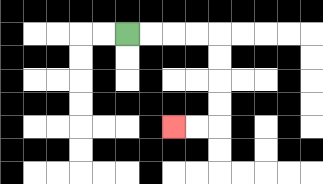{'start': '[5, 1]', 'end': '[7, 5]', 'path_directions': 'R,R,R,R,D,D,D,D,L,L', 'path_coordinates': '[[5, 1], [6, 1], [7, 1], [8, 1], [9, 1], [9, 2], [9, 3], [9, 4], [9, 5], [8, 5], [7, 5]]'}